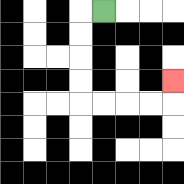{'start': '[4, 0]', 'end': '[7, 3]', 'path_directions': 'L,D,D,D,D,R,R,R,R,U', 'path_coordinates': '[[4, 0], [3, 0], [3, 1], [3, 2], [3, 3], [3, 4], [4, 4], [5, 4], [6, 4], [7, 4], [7, 3]]'}